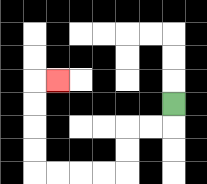{'start': '[7, 4]', 'end': '[2, 3]', 'path_directions': 'D,L,L,D,D,L,L,L,L,U,U,U,U,R', 'path_coordinates': '[[7, 4], [7, 5], [6, 5], [5, 5], [5, 6], [5, 7], [4, 7], [3, 7], [2, 7], [1, 7], [1, 6], [1, 5], [1, 4], [1, 3], [2, 3]]'}